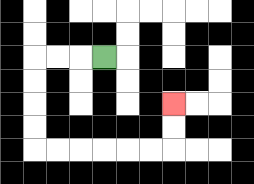{'start': '[4, 2]', 'end': '[7, 4]', 'path_directions': 'L,L,L,D,D,D,D,R,R,R,R,R,R,U,U', 'path_coordinates': '[[4, 2], [3, 2], [2, 2], [1, 2], [1, 3], [1, 4], [1, 5], [1, 6], [2, 6], [3, 6], [4, 6], [5, 6], [6, 6], [7, 6], [7, 5], [7, 4]]'}